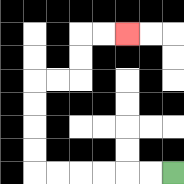{'start': '[7, 7]', 'end': '[5, 1]', 'path_directions': 'L,L,L,L,L,L,U,U,U,U,R,R,U,U,R,R', 'path_coordinates': '[[7, 7], [6, 7], [5, 7], [4, 7], [3, 7], [2, 7], [1, 7], [1, 6], [1, 5], [1, 4], [1, 3], [2, 3], [3, 3], [3, 2], [3, 1], [4, 1], [5, 1]]'}